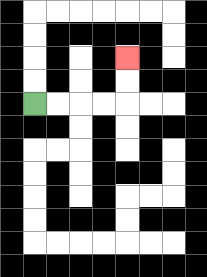{'start': '[1, 4]', 'end': '[5, 2]', 'path_directions': 'R,R,R,R,U,U', 'path_coordinates': '[[1, 4], [2, 4], [3, 4], [4, 4], [5, 4], [5, 3], [5, 2]]'}